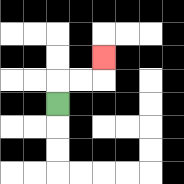{'start': '[2, 4]', 'end': '[4, 2]', 'path_directions': 'U,R,R,U', 'path_coordinates': '[[2, 4], [2, 3], [3, 3], [4, 3], [4, 2]]'}